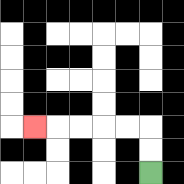{'start': '[6, 7]', 'end': '[1, 5]', 'path_directions': 'U,U,L,L,L,L,L', 'path_coordinates': '[[6, 7], [6, 6], [6, 5], [5, 5], [4, 5], [3, 5], [2, 5], [1, 5]]'}